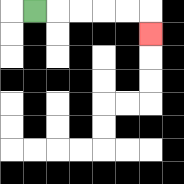{'start': '[1, 0]', 'end': '[6, 1]', 'path_directions': 'R,R,R,R,R,D', 'path_coordinates': '[[1, 0], [2, 0], [3, 0], [4, 0], [5, 0], [6, 0], [6, 1]]'}